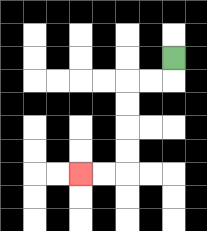{'start': '[7, 2]', 'end': '[3, 7]', 'path_directions': 'D,L,L,D,D,D,D,L,L', 'path_coordinates': '[[7, 2], [7, 3], [6, 3], [5, 3], [5, 4], [5, 5], [5, 6], [5, 7], [4, 7], [3, 7]]'}